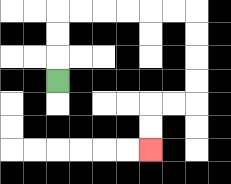{'start': '[2, 3]', 'end': '[6, 6]', 'path_directions': 'U,U,U,R,R,R,R,R,R,D,D,D,D,L,L,D,D', 'path_coordinates': '[[2, 3], [2, 2], [2, 1], [2, 0], [3, 0], [4, 0], [5, 0], [6, 0], [7, 0], [8, 0], [8, 1], [8, 2], [8, 3], [8, 4], [7, 4], [6, 4], [6, 5], [6, 6]]'}